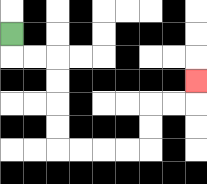{'start': '[0, 1]', 'end': '[8, 3]', 'path_directions': 'D,R,R,D,D,D,D,R,R,R,R,U,U,R,R,U', 'path_coordinates': '[[0, 1], [0, 2], [1, 2], [2, 2], [2, 3], [2, 4], [2, 5], [2, 6], [3, 6], [4, 6], [5, 6], [6, 6], [6, 5], [6, 4], [7, 4], [8, 4], [8, 3]]'}